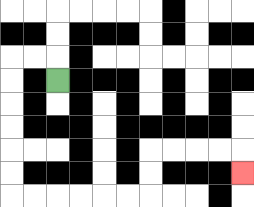{'start': '[2, 3]', 'end': '[10, 7]', 'path_directions': 'U,L,L,D,D,D,D,D,D,R,R,R,R,R,R,U,U,R,R,R,R,D', 'path_coordinates': '[[2, 3], [2, 2], [1, 2], [0, 2], [0, 3], [0, 4], [0, 5], [0, 6], [0, 7], [0, 8], [1, 8], [2, 8], [3, 8], [4, 8], [5, 8], [6, 8], [6, 7], [6, 6], [7, 6], [8, 6], [9, 6], [10, 6], [10, 7]]'}